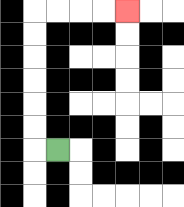{'start': '[2, 6]', 'end': '[5, 0]', 'path_directions': 'L,U,U,U,U,U,U,R,R,R,R', 'path_coordinates': '[[2, 6], [1, 6], [1, 5], [1, 4], [1, 3], [1, 2], [1, 1], [1, 0], [2, 0], [3, 0], [4, 0], [5, 0]]'}